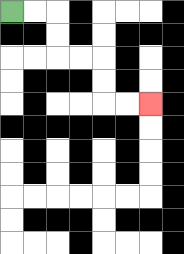{'start': '[0, 0]', 'end': '[6, 4]', 'path_directions': 'R,R,D,D,R,R,D,D,R,R', 'path_coordinates': '[[0, 0], [1, 0], [2, 0], [2, 1], [2, 2], [3, 2], [4, 2], [4, 3], [4, 4], [5, 4], [6, 4]]'}